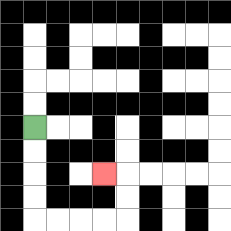{'start': '[1, 5]', 'end': '[4, 7]', 'path_directions': 'D,D,D,D,R,R,R,R,U,U,L', 'path_coordinates': '[[1, 5], [1, 6], [1, 7], [1, 8], [1, 9], [2, 9], [3, 9], [4, 9], [5, 9], [5, 8], [5, 7], [4, 7]]'}